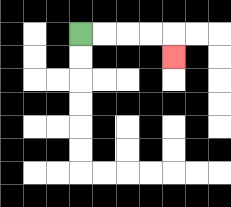{'start': '[3, 1]', 'end': '[7, 2]', 'path_directions': 'R,R,R,R,D', 'path_coordinates': '[[3, 1], [4, 1], [5, 1], [6, 1], [7, 1], [7, 2]]'}